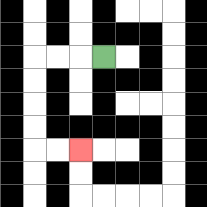{'start': '[4, 2]', 'end': '[3, 6]', 'path_directions': 'L,L,L,D,D,D,D,R,R', 'path_coordinates': '[[4, 2], [3, 2], [2, 2], [1, 2], [1, 3], [1, 4], [1, 5], [1, 6], [2, 6], [3, 6]]'}